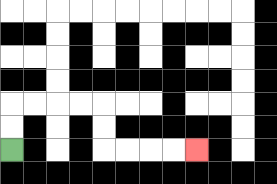{'start': '[0, 6]', 'end': '[8, 6]', 'path_directions': 'U,U,R,R,R,R,D,D,R,R,R,R', 'path_coordinates': '[[0, 6], [0, 5], [0, 4], [1, 4], [2, 4], [3, 4], [4, 4], [4, 5], [4, 6], [5, 6], [6, 6], [7, 6], [8, 6]]'}